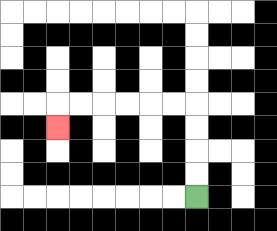{'start': '[8, 8]', 'end': '[2, 5]', 'path_directions': 'U,U,U,U,L,L,L,L,L,L,D', 'path_coordinates': '[[8, 8], [8, 7], [8, 6], [8, 5], [8, 4], [7, 4], [6, 4], [5, 4], [4, 4], [3, 4], [2, 4], [2, 5]]'}